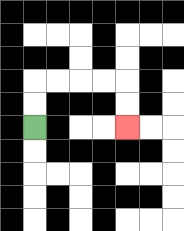{'start': '[1, 5]', 'end': '[5, 5]', 'path_directions': 'U,U,R,R,R,R,D,D', 'path_coordinates': '[[1, 5], [1, 4], [1, 3], [2, 3], [3, 3], [4, 3], [5, 3], [5, 4], [5, 5]]'}